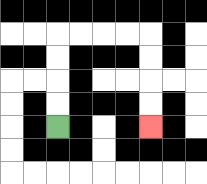{'start': '[2, 5]', 'end': '[6, 5]', 'path_directions': 'U,U,U,U,R,R,R,R,D,D,D,D', 'path_coordinates': '[[2, 5], [2, 4], [2, 3], [2, 2], [2, 1], [3, 1], [4, 1], [5, 1], [6, 1], [6, 2], [6, 3], [6, 4], [6, 5]]'}